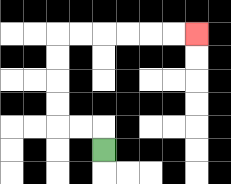{'start': '[4, 6]', 'end': '[8, 1]', 'path_directions': 'U,L,L,U,U,U,U,R,R,R,R,R,R', 'path_coordinates': '[[4, 6], [4, 5], [3, 5], [2, 5], [2, 4], [2, 3], [2, 2], [2, 1], [3, 1], [4, 1], [5, 1], [6, 1], [7, 1], [8, 1]]'}